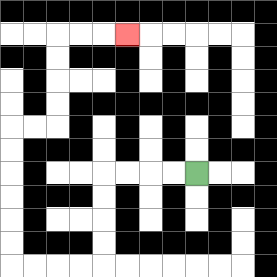{'start': '[8, 7]', 'end': '[5, 1]', 'path_directions': 'L,L,L,L,D,D,D,D,L,L,L,L,U,U,U,U,U,U,R,R,U,U,U,U,R,R,R', 'path_coordinates': '[[8, 7], [7, 7], [6, 7], [5, 7], [4, 7], [4, 8], [4, 9], [4, 10], [4, 11], [3, 11], [2, 11], [1, 11], [0, 11], [0, 10], [0, 9], [0, 8], [0, 7], [0, 6], [0, 5], [1, 5], [2, 5], [2, 4], [2, 3], [2, 2], [2, 1], [3, 1], [4, 1], [5, 1]]'}